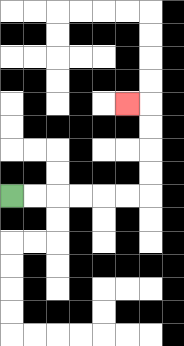{'start': '[0, 8]', 'end': '[5, 4]', 'path_directions': 'R,R,R,R,R,R,U,U,U,U,L', 'path_coordinates': '[[0, 8], [1, 8], [2, 8], [3, 8], [4, 8], [5, 8], [6, 8], [6, 7], [6, 6], [6, 5], [6, 4], [5, 4]]'}